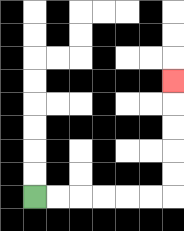{'start': '[1, 8]', 'end': '[7, 3]', 'path_directions': 'R,R,R,R,R,R,U,U,U,U,U', 'path_coordinates': '[[1, 8], [2, 8], [3, 8], [4, 8], [5, 8], [6, 8], [7, 8], [7, 7], [7, 6], [7, 5], [7, 4], [7, 3]]'}